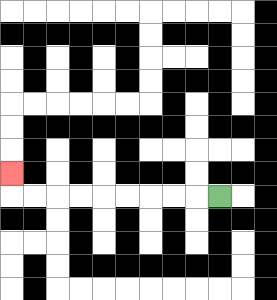{'start': '[9, 8]', 'end': '[0, 7]', 'path_directions': 'L,L,L,L,L,L,L,L,L,U', 'path_coordinates': '[[9, 8], [8, 8], [7, 8], [6, 8], [5, 8], [4, 8], [3, 8], [2, 8], [1, 8], [0, 8], [0, 7]]'}